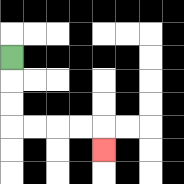{'start': '[0, 2]', 'end': '[4, 6]', 'path_directions': 'D,D,D,R,R,R,R,D', 'path_coordinates': '[[0, 2], [0, 3], [0, 4], [0, 5], [1, 5], [2, 5], [3, 5], [4, 5], [4, 6]]'}